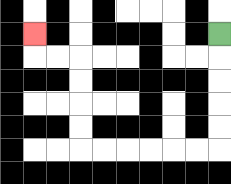{'start': '[9, 1]', 'end': '[1, 1]', 'path_directions': 'D,D,D,D,D,L,L,L,L,L,L,U,U,U,U,L,L,U', 'path_coordinates': '[[9, 1], [9, 2], [9, 3], [9, 4], [9, 5], [9, 6], [8, 6], [7, 6], [6, 6], [5, 6], [4, 6], [3, 6], [3, 5], [3, 4], [3, 3], [3, 2], [2, 2], [1, 2], [1, 1]]'}